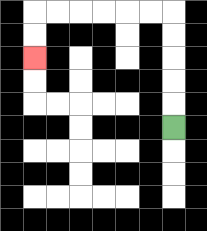{'start': '[7, 5]', 'end': '[1, 2]', 'path_directions': 'U,U,U,U,U,L,L,L,L,L,L,D,D', 'path_coordinates': '[[7, 5], [7, 4], [7, 3], [7, 2], [7, 1], [7, 0], [6, 0], [5, 0], [4, 0], [3, 0], [2, 0], [1, 0], [1, 1], [1, 2]]'}